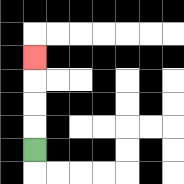{'start': '[1, 6]', 'end': '[1, 2]', 'path_directions': 'U,U,U,U', 'path_coordinates': '[[1, 6], [1, 5], [1, 4], [1, 3], [1, 2]]'}